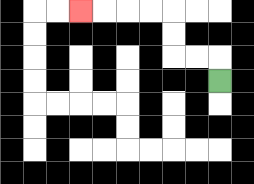{'start': '[9, 3]', 'end': '[3, 0]', 'path_directions': 'U,L,L,U,U,L,L,L,L', 'path_coordinates': '[[9, 3], [9, 2], [8, 2], [7, 2], [7, 1], [7, 0], [6, 0], [5, 0], [4, 0], [3, 0]]'}